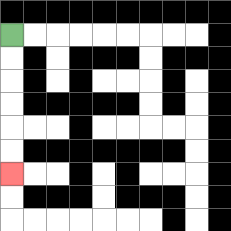{'start': '[0, 1]', 'end': '[0, 7]', 'path_directions': 'D,D,D,D,D,D', 'path_coordinates': '[[0, 1], [0, 2], [0, 3], [0, 4], [0, 5], [0, 6], [0, 7]]'}